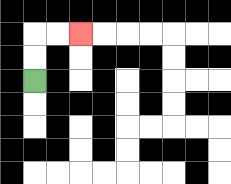{'start': '[1, 3]', 'end': '[3, 1]', 'path_directions': 'U,U,R,R', 'path_coordinates': '[[1, 3], [1, 2], [1, 1], [2, 1], [3, 1]]'}